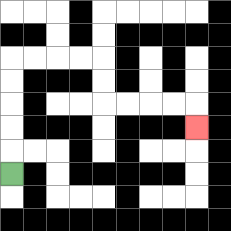{'start': '[0, 7]', 'end': '[8, 5]', 'path_directions': 'U,U,U,U,U,R,R,R,R,D,D,R,R,R,R,D', 'path_coordinates': '[[0, 7], [0, 6], [0, 5], [0, 4], [0, 3], [0, 2], [1, 2], [2, 2], [3, 2], [4, 2], [4, 3], [4, 4], [5, 4], [6, 4], [7, 4], [8, 4], [8, 5]]'}